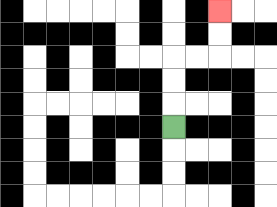{'start': '[7, 5]', 'end': '[9, 0]', 'path_directions': 'U,U,U,R,R,U,U', 'path_coordinates': '[[7, 5], [7, 4], [7, 3], [7, 2], [8, 2], [9, 2], [9, 1], [9, 0]]'}